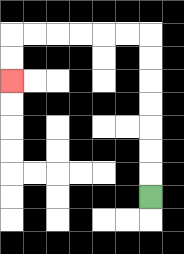{'start': '[6, 8]', 'end': '[0, 3]', 'path_directions': 'U,U,U,U,U,U,U,L,L,L,L,L,L,D,D', 'path_coordinates': '[[6, 8], [6, 7], [6, 6], [6, 5], [6, 4], [6, 3], [6, 2], [6, 1], [5, 1], [4, 1], [3, 1], [2, 1], [1, 1], [0, 1], [0, 2], [0, 3]]'}